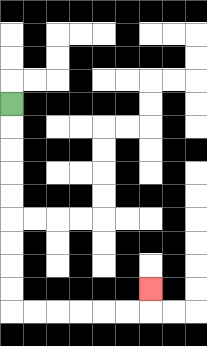{'start': '[0, 4]', 'end': '[6, 12]', 'path_directions': 'D,D,D,D,D,D,D,D,D,R,R,R,R,R,R,U', 'path_coordinates': '[[0, 4], [0, 5], [0, 6], [0, 7], [0, 8], [0, 9], [0, 10], [0, 11], [0, 12], [0, 13], [1, 13], [2, 13], [3, 13], [4, 13], [5, 13], [6, 13], [6, 12]]'}